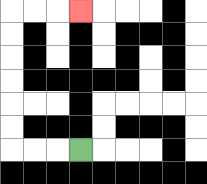{'start': '[3, 6]', 'end': '[3, 0]', 'path_directions': 'L,L,L,U,U,U,U,U,U,R,R,R', 'path_coordinates': '[[3, 6], [2, 6], [1, 6], [0, 6], [0, 5], [0, 4], [0, 3], [0, 2], [0, 1], [0, 0], [1, 0], [2, 0], [3, 0]]'}